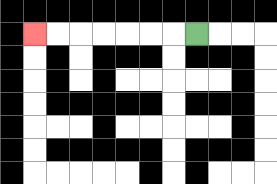{'start': '[8, 1]', 'end': '[1, 1]', 'path_directions': 'L,L,L,L,L,L,L', 'path_coordinates': '[[8, 1], [7, 1], [6, 1], [5, 1], [4, 1], [3, 1], [2, 1], [1, 1]]'}